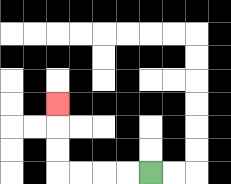{'start': '[6, 7]', 'end': '[2, 4]', 'path_directions': 'L,L,L,L,U,U,U', 'path_coordinates': '[[6, 7], [5, 7], [4, 7], [3, 7], [2, 7], [2, 6], [2, 5], [2, 4]]'}